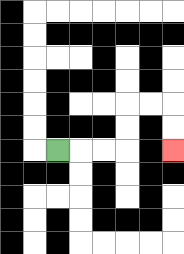{'start': '[2, 6]', 'end': '[7, 6]', 'path_directions': 'R,R,R,U,U,R,R,D,D', 'path_coordinates': '[[2, 6], [3, 6], [4, 6], [5, 6], [5, 5], [5, 4], [6, 4], [7, 4], [7, 5], [7, 6]]'}